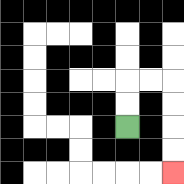{'start': '[5, 5]', 'end': '[7, 7]', 'path_directions': 'U,U,R,R,D,D,D,D', 'path_coordinates': '[[5, 5], [5, 4], [5, 3], [6, 3], [7, 3], [7, 4], [7, 5], [7, 6], [7, 7]]'}